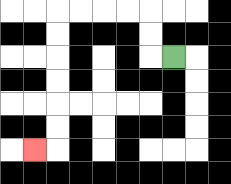{'start': '[7, 2]', 'end': '[1, 6]', 'path_directions': 'L,U,U,L,L,L,L,D,D,D,D,D,D,L', 'path_coordinates': '[[7, 2], [6, 2], [6, 1], [6, 0], [5, 0], [4, 0], [3, 0], [2, 0], [2, 1], [2, 2], [2, 3], [2, 4], [2, 5], [2, 6], [1, 6]]'}